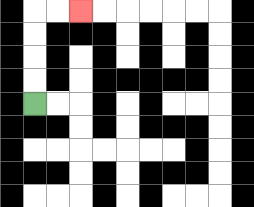{'start': '[1, 4]', 'end': '[3, 0]', 'path_directions': 'U,U,U,U,R,R', 'path_coordinates': '[[1, 4], [1, 3], [1, 2], [1, 1], [1, 0], [2, 0], [3, 0]]'}